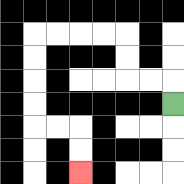{'start': '[7, 4]', 'end': '[3, 7]', 'path_directions': 'U,L,L,U,U,L,L,L,L,D,D,D,D,R,R,D,D', 'path_coordinates': '[[7, 4], [7, 3], [6, 3], [5, 3], [5, 2], [5, 1], [4, 1], [3, 1], [2, 1], [1, 1], [1, 2], [1, 3], [1, 4], [1, 5], [2, 5], [3, 5], [3, 6], [3, 7]]'}